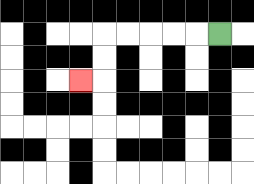{'start': '[9, 1]', 'end': '[3, 3]', 'path_directions': 'L,L,L,L,L,D,D,L', 'path_coordinates': '[[9, 1], [8, 1], [7, 1], [6, 1], [5, 1], [4, 1], [4, 2], [4, 3], [3, 3]]'}